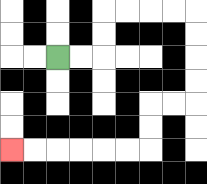{'start': '[2, 2]', 'end': '[0, 6]', 'path_directions': 'R,R,U,U,R,R,R,R,D,D,D,D,L,L,D,D,L,L,L,L,L,L', 'path_coordinates': '[[2, 2], [3, 2], [4, 2], [4, 1], [4, 0], [5, 0], [6, 0], [7, 0], [8, 0], [8, 1], [8, 2], [8, 3], [8, 4], [7, 4], [6, 4], [6, 5], [6, 6], [5, 6], [4, 6], [3, 6], [2, 6], [1, 6], [0, 6]]'}